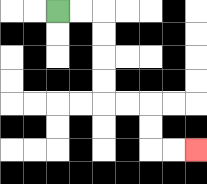{'start': '[2, 0]', 'end': '[8, 6]', 'path_directions': 'R,R,D,D,D,D,R,R,D,D,R,R', 'path_coordinates': '[[2, 0], [3, 0], [4, 0], [4, 1], [4, 2], [4, 3], [4, 4], [5, 4], [6, 4], [6, 5], [6, 6], [7, 6], [8, 6]]'}